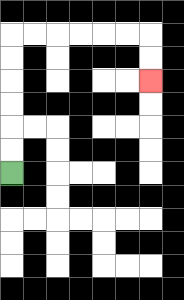{'start': '[0, 7]', 'end': '[6, 3]', 'path_directions': 'U,U,U,U,U,U,R,R,R,R,R,R,D,D', 'path_coordinates': '[[0, 7], [0, 6], [0, 5], [0, 4], [0, 3], [0, 2], [0, 1], [1, 1], [2, 1], [3, 1], [4, 1], [5, 1], [6, 1], [6, 2], [6, 3]]'}